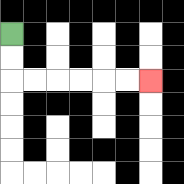{'start': '[0, 1]', 'end': '[6, 3]', 'path_directions': 'D,D,R,R,R,R,R,R', 'path_coordinates': '[[0, 1], [0, 2], [0, 3], [1, 3], [2, 3], [3, 3], [4, 3], [5, 3], [6, 3]]'}